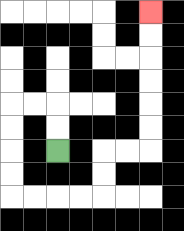{'start': '[2, 6]', 'end': '[6, 0]', 'path_directions': 'U,U,L,L,D,D,D,D,R,R,R,R,U,U,R,R,U,U,U,U,U,U', 'path_coordinates': '[[2, 6], [2, 5], [2, 4], [1, 4], [0, 4], [0, 5], [0, 6], [0, 7], [0, 8], [1, 8], [2, 8], [3, 8], [4, 8], [4, 7], [4, 6], [5, 6], [6, 6], [6, 5], [6, 4], [6, 3], [6, 2], [6, 1], [6, 0]]'}